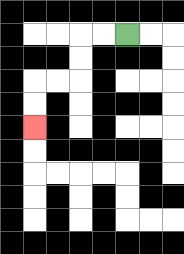{'start': '[5, 1]', 'end': '[1, 5]', 'path_directions': 'L,L,D,D,L,L,D,D', 'path_coordinates': '[[5, 1], [4, 1], [3, 1], [3, 2], [3, 3], [2, 3], [1, 3], [1, 4], [1, 5]]'}